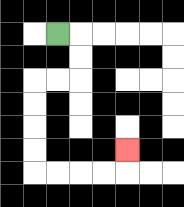{'start': '[2, 1]', 'end': '[5, 6]', 'path_directions': 'R,D,D,L,L,D,D,D,D,R,R,R,R,U', 'path_coordinates': '[[2, 1], [3, 1], [3, 2], [3, 3], [2, 3], [1, 3], [1, 4], [1, 5], [1, 6], [1, 7], [2, 7], [3, 7], [4, 7], [5, 7], [5, 6]]'}